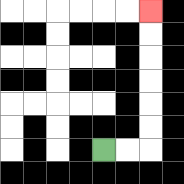{'start': '[4, 6]', 'end': '[6, 0]', 'path_directions': 'R,R,U,U,U,U,U,U', 'path_coordinates': '[[4, 6], [5, 6], [6, 6], [6, 5], [6, 4], [6, 3], [6, 2], [6, 1], [6, 0]]'}